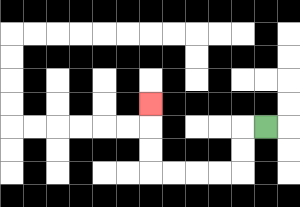{'start': '[11, 5]', 'end': '[6, 4]', 'path_directions': 'L,D,D,L,L,L,L,U,U,U', 'path_coordinates': '[[11, 5], [10, 5], [10, 6], [10, 7], [9, 7], [8, 7], [7, 7], [6, 7], [6, 6], [6, 5], [6, 4]]'}